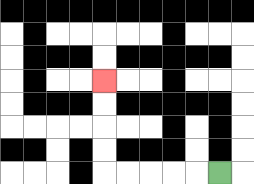{'start': '[9, 7]', 'end': '[4, 3]', 'path_directions': 'L,L,L,L,L,U,U,U,U', 'path_coordinates': '[[9, 7], [8, 7], [7, 7], [6, 7], [5, 7], [4, 7], [4, 6], [4, 5], [4, 4], [4, 3]]'}